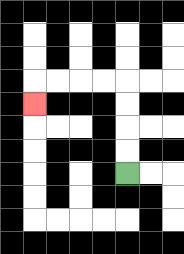{'start': '[5, 7]', 'end': '[1, 4]', 'path_directions': 'U,U,U,U,L,L,L,L,D', 'path_coordinates': '[[5, 7], [5, 6], [5, 5], [5, 4], [5, 3], [4, 3], [3, 3], [2, 3], [1, 3], [1, 4]]'}